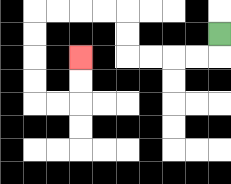{'start': '[9, 1]', 'end': '[3, 2]', 'path_directions': 'D,L,L,L,L,U,U,L,L,L,L,D,D,D,D,R,R,U,U', 'path_coordinates': '[[9, 1], [9, 2], [8, 2], [7, 2], [6, 2], [5, 2], [5, 1], [5, 0], [4, 0], [3, 0], [2, 0], [1, 0], [1, 1], [1, 2], [1, 3], [1, 4], [2, 4], [3, 4], [3, 3], [3, 2]]'}